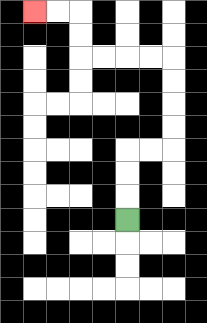{'start': '[5, 9]', 'end': '[1, 0]', 'path_directions': 'U,U,U,R,R,U,U,U,U,L,L,L,L,U,U,L,L', 'path_coordinates': '[[5, 9], [5, 8], [5, 7], [5, 6], [6, 6], [7, 6], [7, 5], [7, 4], [7, 3], [7, 2], [6, 2], [5, 2], [4, 2], [3, 2], [3, 1], [3, 0], [2, 0], [1, 0]]'}